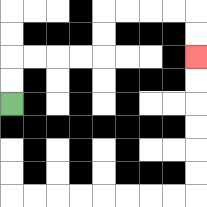{'start': '[0, 4]', 'end': '[8, 2]', 'path_directions': 'U,U,R,R,R,R,U,U,R,R,R,R,D,D', 'path_coordinates': '[[0, 4], [0, 3], [0, 2], [1, 2], [2, 2], [3, 2], [4, 2], [4, 1], [4, 0], [5, 0], [6, 0], [7, 0], [8, 0], [8, 1], [8, 2]]'}